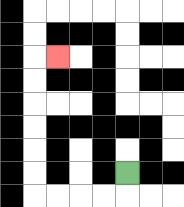{'start': '[5, 7]', 'end': '[2, 2]', 'path_directions': 'D,L,L,L,L,U,U,U,U,U,U,R', 'path_coordinates': '[[5, 7], [5, 8], [4, 8], [3, 8], [2, 8], [1, 8], [1, 7], [1, 6], [1, 5], [1, 4], [1, 3], [1, 2], [2, 2]]'}